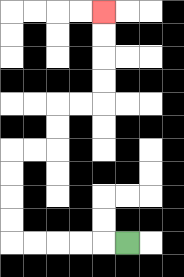{'start': '[5, 10]', 'end': '[4, 0]', 'path_directions': 'L,L,L,L,L,U,U,U,U,R,R,U,U,R,R,U,U,U,U', 'path_coordinates': '[[5, 10], [4, 10], [3, 10], [2, 10], [1, 10], [0, 10], [0, 9], [0, 8], [0, 7], [0, 6], [1, 6], [2, 6], [2, 5], [2, 4], [3, 4], [4, 4], [4, 3], [4, 2], [4, 1], [4, 0]]'}